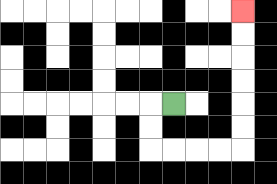{'start': '[7, 4]', 'end': '[10, 0]', 'path_directions': 'L,D,D,R,R,R,R,U,U,U,U,U,U', 'path_coordinates': '[[7, 4], [6, 4], [6, 5], [6, 6], [7, 6], [8, 6], [9, 6], [10, 6], [10, 5], [10, 4], [10, 3], [10, 2], [10, 1], [10, 0]]'}